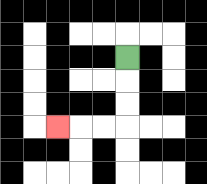{'start': '[5, 2]', 'end': '[2, 5]', 'path_directions': 'D,D,D,L,L,L', 'path_coordinates': '[[5, 2], [5, 3], [5, 4], [5, 5], [4, 5], [3, 5], [2, 5]]'}